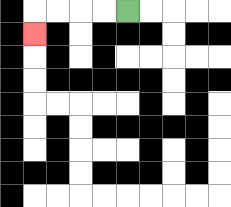{'start': '[5, 0]', 'end': '[1, 1]', 'path_directions': 'L,L,L,L,D', 'path_coordinates': '[[5, 0], [4, 0], [3, 0], [2, 0], [1, 0], [1, 1]]'}